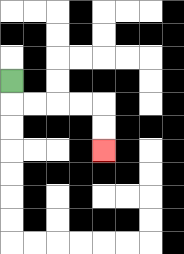{'start': '[0, 3]', 'end': '[4, 6]', 'path_directions': 'D,R,R,R,R,D,D', 'path_coordinates': '[[0, 3], [0, 4], [1, 4], [2, 4], [3, 4], [4, 4], [4, 5], [4, 6]]'}